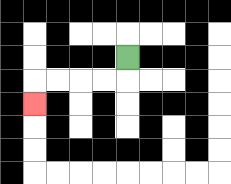{'start': '[5, 2]', 'end': '[1, 4]', 'path_directions': 'D,L,L,L,L,D', 'path_coordinates': '[[5, 2], [5, 3], [4, 3], [3, 3], [2, 3], [1, 3], [1, 4]]'}